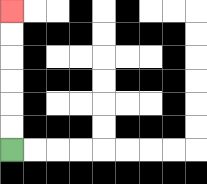{'start': '[0, 6]', 'end': '[0, 0]', 'path_directions': 'U,U,U,U,U,U', 'path_coordinates': '[[0, 6], [0, 5], [0, 4], [0, 3], [0, 2], [0, 1], [0, 0]]'}